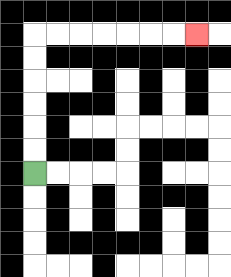{'start': '[1, 7]', 'end': '[8, 1]', 'path_directions': 'U,U,U,U,U,U,R,R,R,R,R,R,R', 'path_coordinates': '[[1, 7], [1, 6], [1, 5], [1, 4], [1, 3], [1, 2], [1, 1], [2, 1], [3, 1], [4, 1], [5, 1], [6, 1], [7, 1], [8, 1]]'}